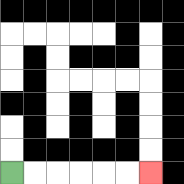{'start': '[0, 7]', 'end': '[6, 7]', 'path_directions': 'R,R,R,R,R,R', 'path_coordinates': '[[0, 7], [1, 7], [2, 7], [3, 7], [4, 7], [5, 7], [6, 7]]'}